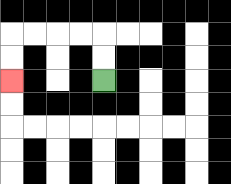{'start': '[4, 3]', 'end': '[0, 3]', 'path_directions': 'U,U,L,L,L,L,D,D', 'path_coordinates': '[[4, 3], [4, 2], [4, 1], [3, 1], [2, 1], [1, 1], [0, 1], [0, 2], [0, 3]]'}